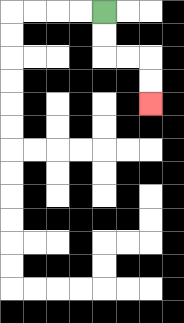{'start': '[4, 0]', 'end': '[6, 4]', 'path_directions': 'D,D,R,R,D,D', 'path_coordinates': '[[4, 0], [4, 1], [4, 2], [5, 2], [6, 2], [6, 3], [6, 4]]'}